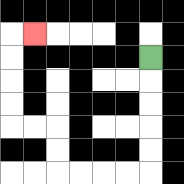{'start': '[6, 2]', 'end': '[1, 1]', 'path_directions': 'D,D,D,D,D,L,L,L,L,U,U,L,L,U,U,U,U,R', 'path_coordinates': '[[6, 2], [6, 3], [6, 4], [6, 5], [6, 6], [6, 7], [5, 7], [4, 7], [3, 7], [2, 7], [2, 6], [2, 5], [1, 5], [0, 5], [0, 4], [0, 3], [0, 2], [0, 1], [1, 1]]'}